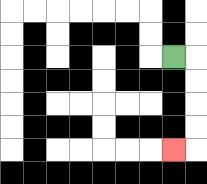{'start': '[7, 2]', 'end': '[7, 6]', 'path_directions': 'R,D,D,D,D,L', 'path_coordinates': '[[7, 2], [8, 2], [8, 3], [8, 4], [8, 5], [8, 6], [7, 6]]'}